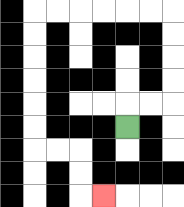{'start': '[5, 5]', 'end': '[4, 8]', 'path_directions': 'U,R,R,U,U,U,U,L,L,L,L,L,L,D,D,D,D,D,D,R,R,D,D,R', 'path_coordinates': '[[5, 5], [5, 4], [6, 4], [7, 4], [7, 3], [7, 2], [7, 1], [7, 0], [6, 0], [5, 0], [4, 0], [3, 0], [2, 0], [1, 0], [1, 1], [1, 2], [1, 3], [1, 4], [1, 5], [1, 6], [2, 6], [3, 6], [3, 7], [3, 8], [4, 8]]'}